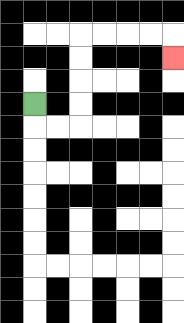{'start': '[1, 4]', 'end': '[7, 2]', 'path_directions': 'D,R,R,U,U,U,U,R,R,R,R,D', 'path_coordinates': '[[1, 4], [1, 5], [2, 5], [3, 5], [3, 4], [3, 3], [3, 2], [3, 1], [4, 1], [5, 1], [6, 1], [7, 1], [7, 2]]'}